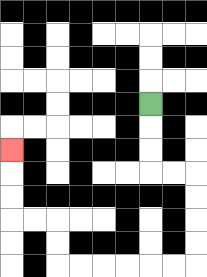{'start': '[6, 4]', 'end': '[0, 6]', 'path_directions': 'D,D,D,R,R,D,D,D,D,L,L,L,L,L,L,U,U,L,L,U,U,U', 'path_coordinates': '[[6, 4], [6, 5], [6, 6], [6, 7], [7, 7], [8, 7], [8, 8], [8, 9], [8, 10], [8, 11], [7, 11], [6, 11], [5, 11], [4, 11], [3, 11], [2, 11], [2, 10], [2, 9], [1, 9], [0, 9], [0, 8], [0, 7], [0, 6]]'}